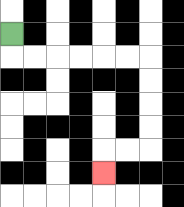{'start': '[0, 1]', 'end': '[4, 7]', 'path_directions': 'D,R,R,R,R,R,R,D,D,D,D,L,L,D', 'path_coordinates': '[[0, 1], [0, 2], [1, 2], [2, 2], [3, 2], [4, 2], [5, 2], [6, 2], [6, 3], [6, 4], [6, 5], [6, 6], [5, 6], [4, 6], [4, 7]]'}